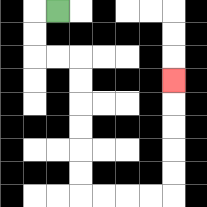{'start': '[2, 0]', 'end': '[7, 3]', 'path_directions': 'L,D,D,R,R,D,D,D,D,D,D,R,R,R,R,U,U,U,U,U', 'path_coordinates': '[[2, 0], [1, 0], [1, 1], [1, 2], [2, 2], [3, 2], [3, 3], [3, 4], [3, 5], [3, 6], [3, 7], [3, 8], [4, 8], [5, 8], [6, 8], [7, 8], [7, 7], [7, 6], [7, 5], [7, 4], [7, 3]]'}